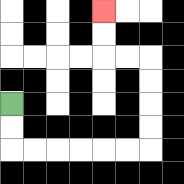{'start': '[0, 4]', 'end': '[4, 0]', 'path_directions': 'D,D,R,R,R,R,R,R,U,U,U,U,L,L,U,U', 'path_coordinates': '[[0, 4], [0, 5], [0, 6], [1, 6], [2, 6], [3, 6], [4, 6], [5, 6], [6, 6], [6, 5], [6, 4], [6, 3], [6, 2], [5, 2], [4, 2], [4, 1], [4, 0]]'}